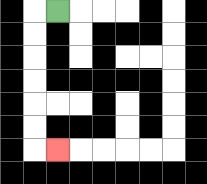{'start': '[2, 0]', 'end': '[2, 6]', 'path_directions': 'L,D,D,D,D,D,D,R', 'path_coordinates': '[[2, 0], [1, 0], [1, 1], [1, 2], [1, 3], [1, 4], [1, 5], [1, 6], [2, 6]]'}